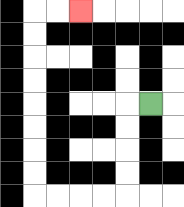{'start': '[6, 4]', 'end': '[3, 0]', 'path_directions': 'L,D,D,D,D,L,L,L,L,U,U,U,U,U,U,U,U,R,R', 'path_coordinates': '[[6, 4], [5, 4], [5, 5], [5, 6], [5, 7], [5, 8], [4, 8], [3, 8], [2, 8], [1, 8], [1, 7], [1, 6], [1, 5], [1, 4], [1, 3], [1, 2], [1, 1], [1, 0], [2, 0], [3, 0]]'}